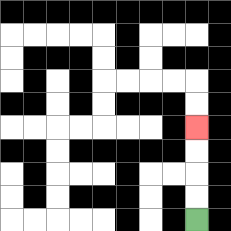{'start': '[8, 9]', 'end': '[8, 5]', 'path_directions': 'U,U,U,U', 'path_coordinates': '[[8, 9], [8, 8], [8, 7], [8, 6], [8, 5]]'}